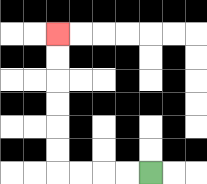{'start': '[6, 7]', 'end': '[2, 1]', 'path_directions': 'L,L,L,L,U,U,U,U,U,U', 'path_coordinates': '[[6, 7], [5, 7], [4, 7], [3, 7], [2, 7], [2, 6], [2, 5], [2, 4], [2, 3], [2, 2], [2, 1]]'}